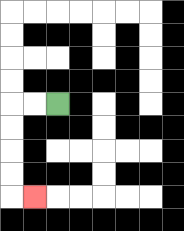{'start': '[2, 4]', 'end': '[1, 8]', 'path_directions': 'L,L,D,D,D,D,R', 'path_coordinates': '[[2, 4], [1, 4], [0, 4], [0, 5], [0, 6], [0, 7], [0, 8], [1, 8]]'}